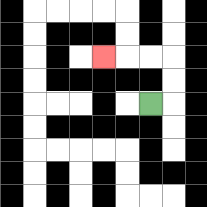{'start': '[6, 4]', 'end': '[4, 2]', 'path_directions': 'R,U,U,L,L,L', 'path_coordinates': '[[6, 4], [7, 4], [7, 3], [7, 2], [6, 2], [5, 2], [4, 2]]'}